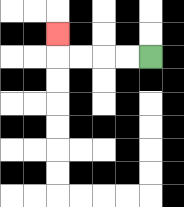{'start': '[6, 2]', 'end': '[2, 1]', 'path_directions': 'L,L,L,L,U', 'path_coordinates': '[[6, 2], [5, 2], [4, 2], [3, 2], [2, 2], [2, 1]]'}